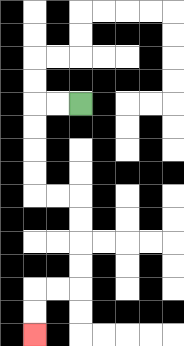{'start': '[3, 4]', 'end': '[1, 14]', 'path_directions': 'L,L,D,D,D,D,R,R,D,D,D,D,L,L,D,D', 'path_coordinates': '[[3, 4], [2, 4], [1, 4], [1, 5], [1, 6], [1, 7], [1, 8], [2, 8], [3, 8], [3, 9], [3, 10], [3, 11], [3, 12], [2, 12], [1, 12], [1, 13], [1, 14]]'}